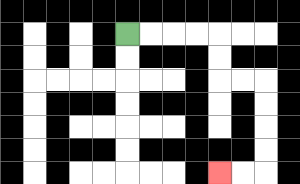{'start': '[5, 1]', 'end': '[9, 7]', 'path_directions': 'R,R,R,R,D,D,R,R,D,D,D,D,L,L', 'path_coordinates': '[[5, 1], [6, 1], [7, 1], [8, 1], [9, 1], [9, 2], [9, 3], [10, 3], [11, 3], [11, 4], [11, 5], [11, 6], [11, 7], [10, 7], [9, 7]]'}